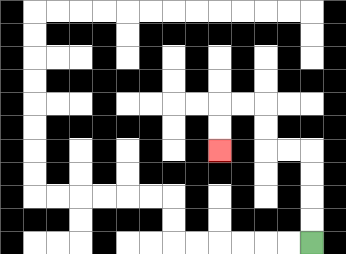{'start': '[13, 10]', 'end': '[9, 6]', 'path_directions': 'U,U,U,U,L,L,U,U,L,L,D,D', 'path_coordinates': '[[13, 10], [13, 9], [13, 8], [13, 7], [13, 6], [12, 6], [11, 6], [11, 5], [11, 4], [10, 4], [9, 4], [9, 5], [9, 6]]'}